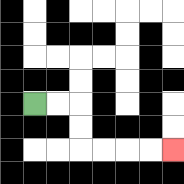{'start': '[1, 4]', 'end': '[7, 6]', 'path_directions': 'R,R,D,D,R,R,R,R', 'path_coordinates': '[[1, 4], [2, 4], [3, 4], [3, 5], [3, 6], [4, 6], [5, 6], [6, 6], [7, 6]]'}